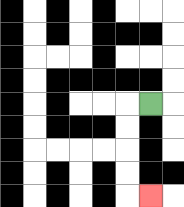{'start': '[6, 4]', 'end': '[6, 8]', 'path_directions': 'L,D,D,D,D,R', 'path_coordinates': '[[6, 4], [5, 4], [5, 5], [5, 6], [5, 7], [5, 8], [6, 8]]'}